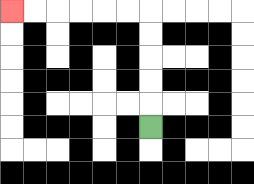{'start': '[6, 5]', 'end': '[0, 0]', 'path_directions': 'U,U,U,U,U,L,L,L,L,L,L', 'path_coordinates': '[[6, 5], [6, 4], [6, 3], [6, 2], [6, 1], [6, 0], [5, 0], [4, 0], [3, 0], [2, 0], [1, 0], [0, 0]]'}